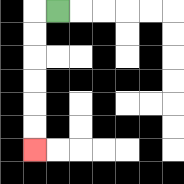{'start': '[2, 0]', 'end': '[1, 6]', 'path_directions': 'L,D,D,D,D,D,D', 'path_coordinates': '[[2, 0], [1, 0], [1, 1], [1, 2], [1, 3], [1, 4], [1, 5], [1, 6]]'}